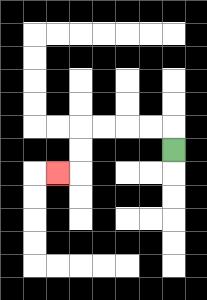{'start': '[7, 6]', 'end': '[2, 7]', 'path_directions': 'U,L,L,L,L,D,D,L', 'path_coordinates': '[[7, 6], [7, 5], [6, 5], [5, 5], [4, 5], [3, 5], [3, 6], [3, 7], [2, 7]]'}